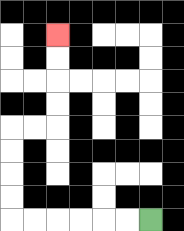{'start': '[6, 9]', 'end': '[2, 1]', 'path_directions': 'L,L,L,L,L,L,U,U,U,U,R,R,U,U,U,U', 'path_coordinates': '[[6, 9], [5, 9], [4, 9], [3, 9], [2, 9], [1, 9], [0, 9], [0, 8], [0, 7], [0, 6], [0, 5], [1, 5], [2, 5], [2, 4], [2, 3], [2, 2], [2, 1]]'}